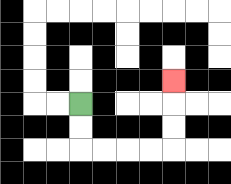{'start': '[3, 4]', 'end': '[7, 3]', 'path_directions': 'D,D,R,R,R,R,U,U,U', 'path_coordinates': '[[3, 4], [3, 5], [3, 6], [4, 6], [5, 6], [6, 6], [7, 6], [7, 5], [7, 4], [7, 3]]'}